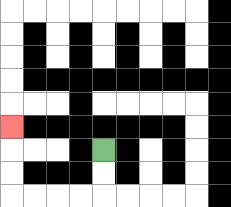{'start': '[4, 6]', 'end': '[0, 5]', 'path_directions': 'D,D,L,L,L,L,U,U,U', 'path_coordinates': '[[4, 6], [4, 7], [4, 8], [3, 8], [2, 8], [1, 8], [0, 8], [0, 7], [0, 6], [0, 5]]'}